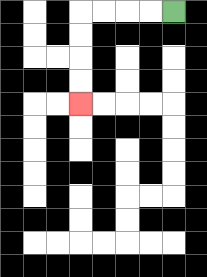{'start': '[7, 0]', 'end': '[3, 4]', 'path_directions': 'L,L,L,L,D,D,D,D', 'path_coordinates': '[[7, 0], [6, 0], [5, 0], [4, 0], [3, 0], [3, 1], [3, 2], [3, 3], [3, 4]]'}